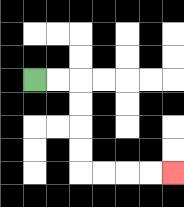{'start': '[1, 3]', 'end': '[7, 7]', 'path_directions': 'R,R,D,D,D,D,R,R,R,R', 'path_coordinates': '[[1, 3], [2, 3], [3, 3], [3, 4], [3, 5], [3, 6], [3, 7], [4, 7], [5, 7], [6, 7], [7, 7]]'}